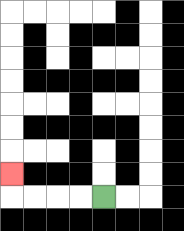{'start': '[4, 8]', 'end': '[0, 7]', 'path_directions': 'L,L,L,L,U', 'path_coordinates': '[[4, 8], [3, 8], [2, 8], [1, 8], [0, 8], [0, 7]]'}